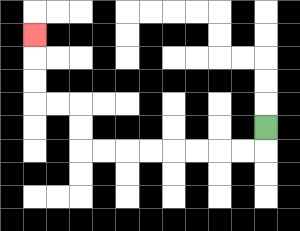{'start': '[11, 5]', 'end': '[1, 1]', 'path_directions': 'D,L,L,L,L,L,L,L,L,U,U,L,L,U,U,U', 'path_coordinates': '[[11, 5], [11, 6], [10, 6], [9, 6], [8, 6], [7, 6], [6, 6], [5, 6], [4, 6], [3, 6], [3, 5], [3, 4], [2, 4], [1, 4], [1, 3], [1, 2], [1, 1]]'}